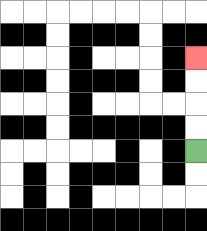{'start': '[8, 6]', 'end': '[8, 2]', 'path_directions': 'U,U,U,U', 'path_coordinates': '[[8, 6], [8, 5], [8, 4], [8, 3], [8, 2]]'}